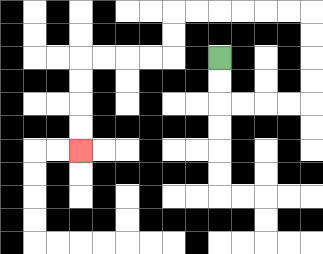{'start': '[9, 2]', 'end': '[3, 6]', 'path_directions': 'D,D,R,R,R,R,U,U,U,U,L,L,L,L,L,L,D,D,L,L,L,L,D,D,D,D', 'path_coordinates': '[[9, 2], [9, 3], [9, 4], [10, 4], [11, 4], [12, 4], [13, 4], [13, 3], [13, 2], [13, 1], [13, 0], [12, 0], [11, 0], [10, 0], [9, 0], [8, 0], [7, 0], [7, 1], [7, 2], [6, 2], [5, 2], [4, 2], [3, 2], [3, 3], [3, 4], [3, 5], [3, 6]]'}